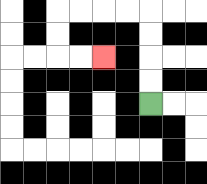{'start': '[6, 4]', 'end': '[4, 2]', 'path_directions': 'U,U,U,U,L,L,L,L,D,D,R,R', 'path_coordinates': '[[6, 4], [6, 3], [6, 2], [6, 1], [6, 0], [5, 0], [4, 0], [3, 0], [2, 0], [2, 1], [2, 2], [3, 2], [4, 2]]'}